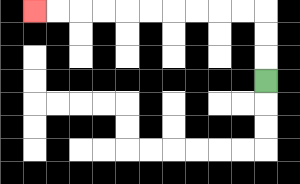{'start': '[11, 3]', 'end': '[1, 0]', 'path_directions': 'U,U,U,L,L,L,L,L,L,L,L,L,L', 'path_coordinates': '[[11, 3], [11, 2], [11, 1], [11, 0], [10, 0], [9, 0], [8, 0], [7, 0], [6, 0], [5, 0], [4, 0], [3, 0], [2, 0], [1, 0]]'}